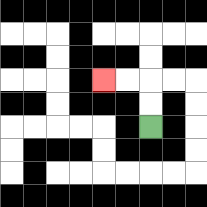{'start': '[6, 5]', 'end': '[4, 3]', 'path_directions': 'U,U,L,L', 'path_coordinates': '[[6, 5], [6, 4], [6, 3], [5, 3], [4, 3]]'}